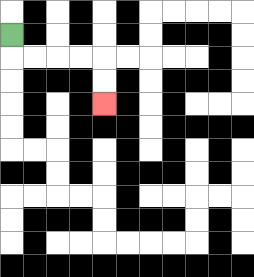{'start': '[0, 1]', 'end': '[4, 4]', 'path_directions': 'D,R,R,R,R,D,D', 'path_coordinates': '[[0, 1], [0, 2], [1, 2], [2, 2], [3, 2], [4, 2], [4, 3], [4, 4]]'}